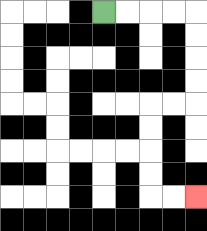{'start': '[4, 0]', 'end': '[8, 8]', 'path_directions': 'R,R,R,R,D,D,D,D,L,L,D,D,D,D,R,R', 'path_coordinates': '[[4, 0], [5, 0], [6, 0], [7, 0], [8, 0], [8, 1], [8, 2], [8, 3], [8, 4], [7, 4], [6, 4], [6, 5], [6, 6], [6, 7], [6, 8], [7, 8], [8, 8]]'}